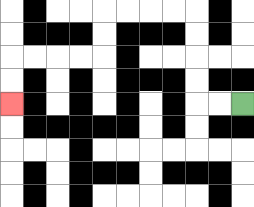{'start': '[10, 4]', 'end': '[0, 4]', 'path_directions': 'L,L,U,U,U,U,L,L,L,L,D,D,L,L,L,L,D,D', 'path_coordinates': '[[10, 4], [9, 4], [8, 4], [8, 3], [8, 2], [8, 1], [8, 0], [7, 0], [6, 0], [5, 0], [4, 0], [4, 1], [4, 2], [3, 2], [2, 2], [1, 2], [0, 2], [0, 3], [0, 4]]'}